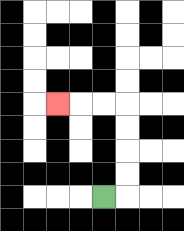{'start': '[4, 8]', 'end': '[2, 4]', 'path_directions': 'R,U,U,U,U,L,L,L', 'path_coordinates': '[[4, 8], [5, 8], [5, 7], [5, 6], [5, 5], [5, 4], [4, 4], [3, 4], [2, 4]]'}